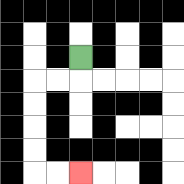{'start': '[3, 2]', 'end': '[3, 7]', 'path_directions': 'D,L,L,D,D,D,D,R,R', 'path_coordinates': '[[3, 2], [3, 3], [2, 3], [1, 3], [1, 4], [1, 5], [1, 6], [1, 7], [2, 7], [3, 7]]'}